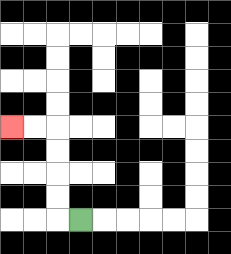{'start': '[3, 9]', 'end': '[0, 5]', 'path_directions': 'L,U,U,U,U,L,L', 'path_coordinates': '[[3, 9], [2, 9], [2, 8], [2, 7], [2, 6], [2, 5], [1, 5], [0, 5]]'}